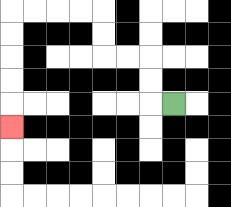{'start': '[7, 4]', 'end': '[0, 5]', 'path_directions': 'L,U,U,L,L,U,U,L,L,L,L,D,D,D,D,D', 'path_coordinates': '[[7, 4], [6, 4], [6, 3], [6, 2], [5, 2], [4, 2], [4, 1], [4, 0], [3, 0], [2, 0], [1, 0], [0, 0], [0, 1], [0, 2], [0, 3], [0, 4], [0, 5]]'}